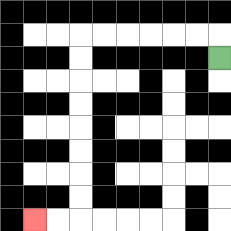{'start': '[9, 2]', 'end': '[1, 9]', 'path_directions': 'U,L,L,L,L,L,L,D,D,D,D,D,D,D,D,L,L', 'path_coordinates': '[[9, 2], [9, 1], [8, 1], [7, 1], [6, 1], [5, 1], [4, 1], [3, 1], [3, 2], [3, 3], [3, 4], [3, 5], [3, 6], [3, 7], [3, 8], [3, 9], [2, 9], [1, 9]]'}